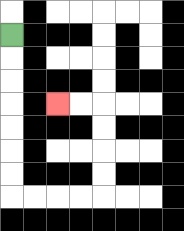{'start': '[0, 1]', 'end': '[2, 4]', 'path_directions': 'D,D,D,D,D,D,D,R,R,R,R,U,U,U,U,L,L', 'path_coordinates': '[[0, 1], [0, 2], [0, 3], [0, 4], [0, 5], [0, 6], [0, 7], [0, 8], [1, 8], [2, 8], [3, 8], [4, 8], [4, 7], [4, 6], [4, 5], [4, 4], [3, 4], [2, 4]]'}